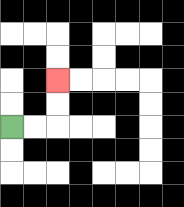{'start': '[0, 5]', 'end': '[2, 3]', 'path_directions': 'R,R,U,U', 'path_coordinates': '[[0, 5], [1, 5], [2, 5], [2, 4], [2, 3]]'}